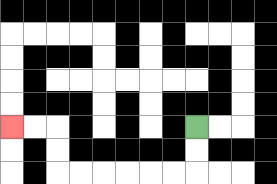{'start': '[8, 5]', 'end': '[0, 5]', 'path_directions': 'D,D,L,L,L,L,L,L,U,U,L,L', 'path_coordinates': '[[8, 5], [8, 6], [8, 7], [7, 7], [6, 7], [5, 7], [4, 7], [3, 7], [2, 7], [2, 6], [2, 5], [1, 5], [0, 5]]'}